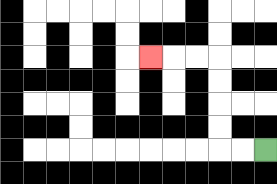{'start': '[11, 6]', 'end': '[6, 2]', 'path_directions': 'L,L,U,U,U,U,L,L,L', 'path_coordinates': '[[11, 6], [10, 6], [9, 6], [9, 5], [9, 4], [9, 3], [9, 2], [8, 2], [7, 2], [6, 2]]'}